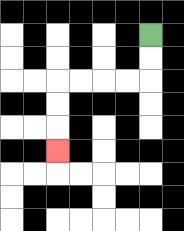{'start': '[6, 1]', 'end': '[2, 6]', 'path_directions': 'D,D,L,L,L,L,D,D,D', 'path_coordinates': '[[6, 1], [6, 2], [6, 3], [5, 3], [4, 3], [3, 3], [2, 3], [2, 4], [2, 5], [2, 6]]'}